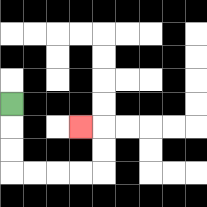{'start': '[0, 4]', 'end': '[3, 5]', 'path_directions': 'D,D,D,R,R,R,R,U,U,L', 'path_coordinates': '[[0, 4], [0, 5], [0, 6], [0, 7], [1, 7], [2, 7], [3, 7], [4, 7], [4, 6], [4, 5], [3, 5]]'}